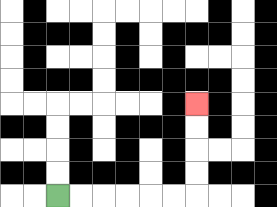{'start': '[2, 8]', 'end': '[8, 4]', 'path_directions': 'R,R,R,R,R,R,U,U,U,U', 'path_coordinates': '[[2, 8], [3, 8], [4, 8], [5, 8], [6, 8], [7, 8], [8, 8], [8, 7], [8, 6], [8, 5], [8, 4]]'}